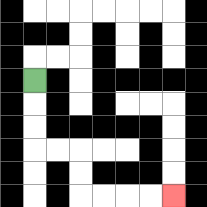{'start': '[1, 3]', 'end': '[7, 8]', 'path_directions': 'D,D,D,R,R,D,D,R,R,R,R', 'path_coordinates': '[[1, 3], [1, 4], [1, 5], [1, 6], [2, 6], [3, 6], [3, 7], [3, 8], [4, 8], [5, 8], [6, 8], [7, 8]]'}